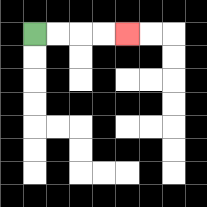{'start': '[1, 1]', 'end': '[5, 1]', 'path_directions': 'R,R,R,R', 'path_coordinates': '[[1, 1], [2, 1], [3, 1], [4, 1], [5, 1]]'}